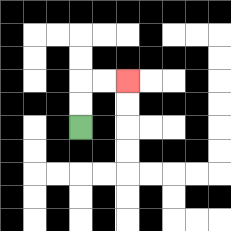{'start': '[3, 5]', 'end': '[5, 3]', 'path_directions': 'U,U,R,R', 'path_coordinates': '[[3, 5], [3, 4], [3, 3], [4, 3], [5, 3]]'}